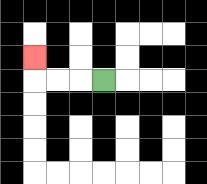{'start': '[4, 3]', 'end': '[1, 2]', 'path_directions': 'L,L,L,U', 'path_coordinates': '[[4, 3], [3, 3], [2, 3], [1, 3], [1, 2]]'}